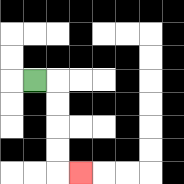{'start': '[1, 3]', 'end': '[3, 7]', 'path_directions': 'R,D,D,D,D,R', 'path_coordinates': '[[1, 3], [2, 3], [2, 4], [2, 5], [2, 6], [2, 7], [3, 7]]'}